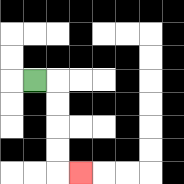{'start': '[1, 3]', 'end': '[3, 7]', 'path_directions': 'R,D,D,D,D,R', 'path_coordinates': '[[1, 3], [2, 3], [2, 4], [2, 5], [2, 6], [2, 7], [3, 7]]'}